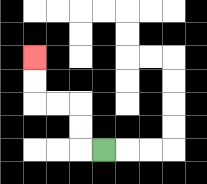{'start': '[4, 6]', 'end': '[1, 2]', 'path_directions': 'L,U,U,L,L,U,U', 'path_coordinates': '[[4, 6], [3, 6], [3, 5], [3, 4], [2, 4], [1, 4], [1, 3], [1, 2]]'}